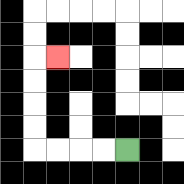{'start': '[5, 6]', 'end': '[2, 2]', 'path_directions': 'L,L,L,L,U,U,U,U,R', 'path_coordinates': '[[5, 6], [4, 6], [3, 6], [2, 6], [1, 6], [1, 5], [1, 4], [1, 3], [1, 2], [2, 2]]'}